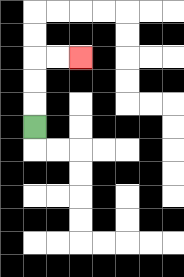{'start': '[1, 5]', 'end': '[3, 2]', 'path_directions': 'U,U,U,R,R', 'path_coordinates': '[[1, 5], [1, 4], [1, 3], [1, 2], [2, 2], [3, 2]]'}